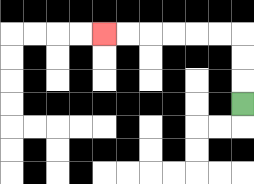{'start': '[10, 4]', 'end': '[4, 1]', 'path_directions': 'U,U,U,L,L,L,L,L,L', 'path_coordinates': '[[10, 4], [10, 3], [10, 2], [10, 1], [9, 1], [8, 1], [7, 1], [6, 1], [5, 1], [4, 1]]'}